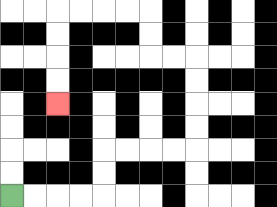{'start': '[0, 8]', 'end': '[2, 4]', 'path_directions': 'R,R,R,R,U,U,R,R,R,R,U,U,U,U,L,L,U,U,L,L,L,L,D,D,D,D', 'path_coordinates': '[[0, 8], [1, 8], [2, 8], [3, 8], [4, 8], [4, 7], [4, 6], [5, 6], [6, 6], [7, 6], [8, 6], [8, 5], [8, 4], [8, 3], [8, 2], [7, 2], [6, 2], [6, 1], [6, 0], [5, 0], [4, 0], [3, 0], [2, 0], [2, 1], [2, 2], [2, 3], [2, 4]]'}